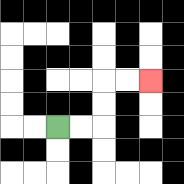{'start': '[2, 5]', 'end': '[6, 3]', 'path_directions': 'R,R,U,U,R,R', 'path_coordinates': '[[2, 5], [3, 5], [4, 5], [4, 4], [4, 3], [5, 3], [6, 3]]'}